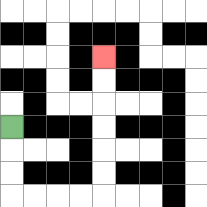{'start': '[0, 5]', 'end': '[4, 2]', 'path_directions': 'D,D,D,R,R,R,R,U,U,U,U,U,U', 'path_coordinates': '[[0, 5], [0, 6], [0, 7], [0, 8], [1, 8], [2, 8], [3, 8], [4, 8], [4, 7], [4, 6], [4, 5], [4, 4], [4, 3], [4, 2]]'}